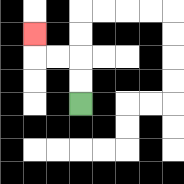{'start': '[3, 4]', 'end': '[1, 1]', 'path_directions': 'U,U,L,L,U', 'path_coordinates': '[[3, 4], [3, 3], [3, 2], [2, 2], [1, 2], [1, 1]]'}